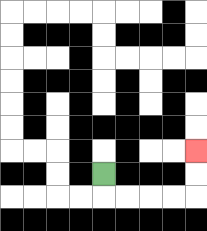{'start': '[4, 7]', 'end': '[8, 6]', 'path_directions': 'D,R,R,R,R,U,U', 'path_coordinates': '[[4, 7], [4, 8], [5, 8], [6, 8], [7, 8], [8, 8], [8, 7], [8, 6]]'}